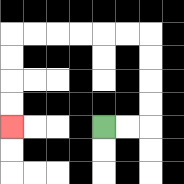{'start': '[4, 5]', 'end': '[0, 5]', 'path_directions': 'R,R,U,U,U,U,L,L,L,L,L,L,D,D,D,D', 'path_coordinates': '[[4, 5], [5, 5], [6, 5], [6, 4], [6, 3], [6, 2], [6, 1], [5, 1], [4, 1], [3, 1], [2, 1], [1, 1], [0, 1], [0, 2], [0, 3], [0, 4], [0, 5]]'}